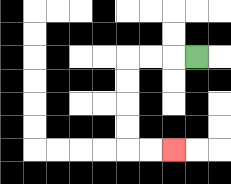{'start': '[8, 2]', 'end': '[7, 6]', 'path_directions': 'L,L,L,D,D,D,D,R,R', 'path_coordinates': '[[8, 2], [7, 2], [6, 2], [5, 2], [5, 3], [5, 4], [5, 5], [5, 6], [6, 6], [7, 6]]'}